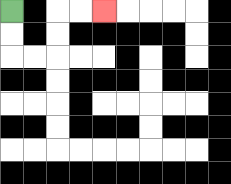{'start': '[0, 0]', 'end': '[4, 0]', 'path_directions': 'D,D,R,R,U,U,R,R', 'path_coordinates': '[[0, 0], [0, 1], [0, 2], [1, 2], [2, 2], [2, 1], [2, 0], [3, 0], [4, 0]]'}